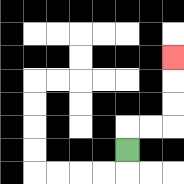{'start': '[5, 6]', 'end': '[7, 2]', 'path_directions': 'U,R,R,U,U,U', 'path_coordinates': '[[5, 6], [5, 5], [6, 5], [7, 5], [7, 4], [7, 3], [7, 2]]'}